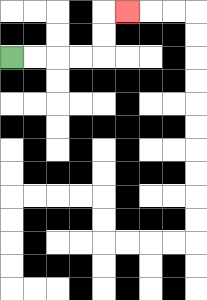{'start': '[0, 2]', 'end': '[5, 0]', 'path_directions': 'R,R,R,R,U,U,R', 'path_coordinates': '[[0, 2], [1, 2], [2, 2], [3, 2], [4, 2], [4, 1], [4, 0], [5, 0]]'}